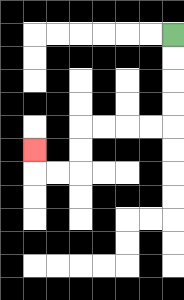{'start': '[7, 1]', 'end': '[1, 6]', 'path_directions': 'D,D,D,D,L,L,L,L,D,D,L,L,U', 'path_coordinates': '[[7, 1], [7, 2], [7, 3], [7, 4], [7, 5], [6, 5], [5, 5], [4, 5], [3, 5], [3, 6], [3, 7], [2, 7], [1, 7], [1, 6]]'}